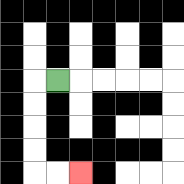{'start': '[2, 3]', 'end': '[3, 7]', 'path_directions': 'L,D,D,D,D,R,R', 'path_coordinates': '[[2, 3], [1, 3], [1, 4], [1, 5], [1, 6], [1, 7], [2, 7], [3, 7]]'}